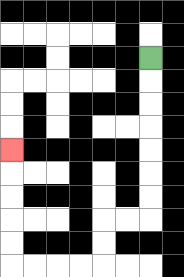{'start': '[6, 2]', 'end': '[0, 6]', 'path_directions': 'D,D,D,D,D,D,D,L,L,D,D,L,L,L,L,U,U,U,U,U', 'path_coordinates': '[[6, 2], [6, 3], [6, 4], [6, 5], [6, 6], [6, 7], [6, 8], [6, 9], [5, 9], [4, 9], [4, 10], [4, 11], [3, 11], [2, 11], [1, 11], [0, 11], [0, 10], [0, 9], [0, 8], [0, 7], [0, 6]]'}